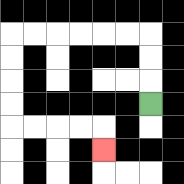{'start': '[6, 4]', 'end': '[4, 6]', 'path_directions': 'U,U,U,L,L,L,L,L,L,D,D,D,D,R,R,R,R,D', 'path_coordinates': '[[6, 4], [6, 3], [6, 2], [6, 1], [5, 1], [4, 1], [3, 1], [2, 1], [1, 1], [0, 1], [0, 2], [0, 3], [0, 4], [0, 5], [1, 5], [2, 5], [3, 5], [4, 5], [4, 6]]'}